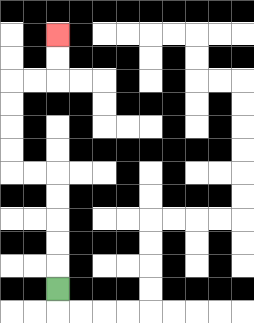{'start': '[2, 12]', 'end': '[2, 1]', 'path_directions': 'U,U,U,U,U,L,L,U,U,U,U,R,R,U,U', 'path_coordinates': '[[2, 12], [2, 11], [2, 10], [2, 9], [2, 8], [2, 7], [1, 7], [0, 7], [0, 6], [0, 5], [0, 4], [0, 3], [1, 3], [2, 3], [2, 2], [2, 1]]'}